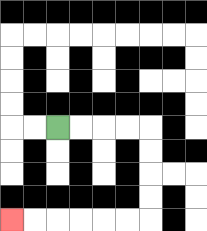{'start': '[2, 5]', 'end': '[0, 9]', 'path_directions': 'R,R,R,R,D,D,D,D,L,L,L,L,L,L', 'path_coordinates': '[[2, 5], [3, 5], [4, 5], [5, 5], [6, 5], [6, 6], [6, 7], [6, 8], [6, 9], [5, 9], [4, 9], [3, 9], [2, 9], [1, 9], [0, 9]]'}